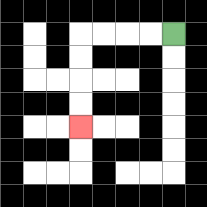{'start': '[7, 1]', 'end': '[3, 5]', 'path_directions': 'L,L,L,L,D,D,D,D', 'path_coordinates': '[[7, 1], [6, 1], [5, 1], [4, 1], [3, 1], [3, 2], [3, 3], [3, 4], [3, 5]]'}